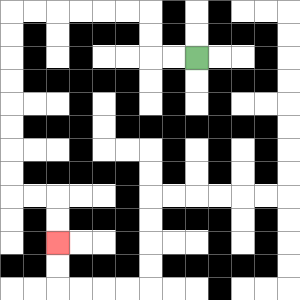{'start': '[8, 2]', 'end': '[2, 10]', 'path_directions': 'L,L,U,U,L,L,L,L,L,L,D,D,D,D,D,D,D,D,R,R,D,D', 'path_coordinates': '[[8, 2], [7, 2], [6, 2], [6, 1], [6, 0], [5, 0], [4, 0], [3, 0], [2, 0], [1, 0], [0, 0], [0, 1], [0, 2], [0, 3], [0, 4], [0, 5], [0, 6], [0, 7], [0, 8], [1, 8], [2, 8], [2, 9], [2, 10]]'}